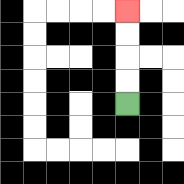{'start': '[5, 4]', 'end': '[5, 0]', 'path_directions': 'U,U,U,U', 'path_coordinates': '[[5, 4], [5, 3], [5, 2], [5, 1], [5, 0]]'}